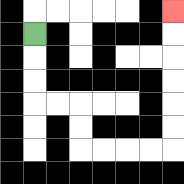{'start': '[1, 1]', 'end': '[7, 0]', 'path_directions': 'D,D,D,R,R,D,D,R,R,R,R,U,U,U,U,U,U', 'path_coordinates': '[[1, 1], [1, 2], [1, 3], [1, 4], [2, 4], [3, 4], [3, 5], [3, 6], [4, 6], [5, 6], [6, 6], [7, 6], [7, 5], [7, 4], [7, 3], [7, 2], [7, 1], [7, 0]]'}